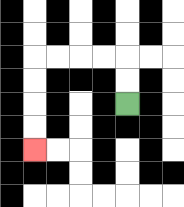{'start': '[5, 4]', 'end': '[1, 6]', 'path_directions': 'U,U,L,L,L,L,D,D,D,D', 'path_coordinates': '[[5, 4], [5, 3], [5, 2], [4, 2], [3, 2], [2, 2], [1, 2], [1, 3], [1, 4], [1, 5], [1, 6]]'}